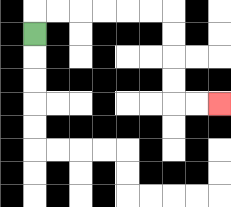{'start': '[1, 1]', 'end': '[9, 4]', 'path_directions': 'U,R,R,R,R,R,R,D,D,D,D,R,R', 'path_coordinates': '[[1, 1], [1, 0], [2, 0], [3, 0], [4, 0], [5, 0], [6, 0], [7, 0], [7, 1], [7, 2], [7, 3], [7, 4], [8, 4], [9, 4]]'}